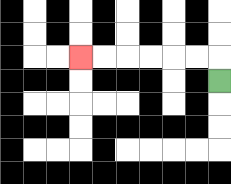{'start': '[9, 3]', 'end': '[3, 2]', 'path_directions': 'U,L,L,L,L,L,L', 'path_coordinates': '[[9, 3], [9, 2], [8, 2], [7, 2], [6, 2], [5, 2], [4, 2], [3, 2]]'}